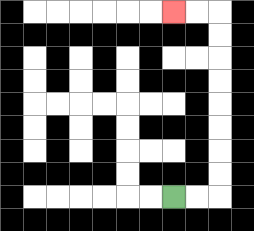{'start': '[7, 8]', 'end': '[7, 0]', 'path_directions': 'R,R,U,U,U,U,U,U,U,U,L,L', 'path_coordinates': '[[7, 8], [8, 8], [9, 8], [9, 7], [9, 6], [9, 5], [9, 4], [9, 3], [9, 2], [9, 1], [9, 0], [8, 0], [7, 0]]'}